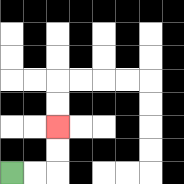{'start': '[0, 7]', 'end': '[2, 5]', 'path_directions': 'R,R,U,U', 'path_coordinates': '[[0, 7], [1, 7], [2, 7], [2, 6], [2, 5]]'}